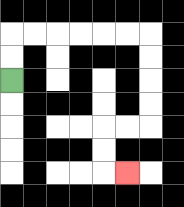{'start': '[0, 3]', 'end': '[5, 7]', 'path_directions': 'U,U,R,R,R,R,R,R,D,D,D,D,L,L,D,D,R', 'path_coordinates': '[[0, 3], [0, 2], [0, 1], [1, 1], [2, 1], [3, 1], [4, 1], [5, 1], [6, 1], [6, 2], [6, 3], [6, 4], [6, 5], [5, 5], [4, 5], [4, 6], [4, 7], [5, 7]]'}